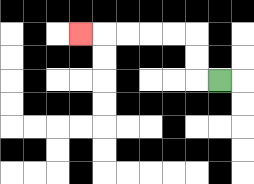{'start': '[9, 3]', 'end': '[3, 1]', 'path_directions': 'L,U,U,L,L,L,L,L', 'path_coordinates': '[[9, 3], [8, 3], [8, 2], [8, 1], [7, 1], [6, 1], [5, 1], [4, 1], [3, 1]]'}